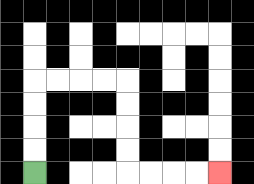{'start': '[1, 7]', 'end': '[9, 7]', 'path_directions': 'U,U,U,U,R,R,R,R,D,D,D,D,R,R,R,R', 'path_coordinates': '[[1, 7], [1, 6], [1, 5], [1, 4], [1, 3], [2, 3], [3, 3], [4, 3], [5, 3], [5, 4], [5, 5], [5, 6], [5, 7], [6, 7], [7, 7], [8, 7], [9, 7]]'}